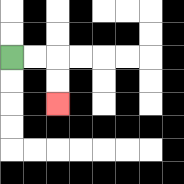{'start': '[0, 2]', 'end': '[2, 4]', 'path_directions': 'R,R,D,D', 'path_coordinates': '[[0, 2], [1, 2], [2, 2], [2, 3], [2, 4]]'}